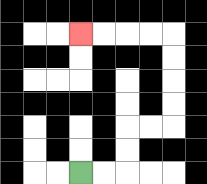{'start': '[3, 7]', 'end': '[3, 1]', 'path_directions': 'R,R,U,U,R,R,U,U,U,U,L,L,L,L', 'path_coordinates': '[[3, 7], [4, 7], [5, 7], [5, 6], [5, 5], [6, 5], [7, 5], [7, 4], [7, 3], [7, 2], [7, 1], [6, 1], [5, 1], [4, 1], [3, 1]]'}